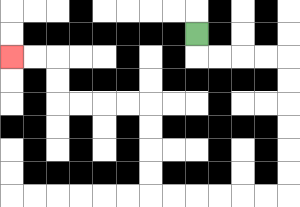{'start': '[8, 1]', 'end': '[0, 2]', 'path_directions': 'D,R,R,R,R,D,D,D,D,D,D,L,L,L,L,L,L,U,U,U,U,L,L,L,L,U,U,L,L', 'path_coordinates': '[[8, 1], [8, 2], [9, 2], [10, 2], [11, 2], [12, 2], [12, 3], [12, 4], [12, 5], [12, 6], [12, 7], [12, 8], [11, 8], [10, 8], [9, 8], [8, 8], [7, 8], [6, 8], [6, 7], [6, 6], [6, 5], [6, 4], [5, 4], [4, 4], [3, 4], [2, 4], [2, 3], [2, 2], [1, 2], [0, 2]]'}